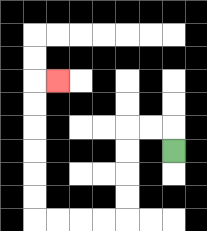{'start': '[7, 6]', 'end': '[2, 3]', 'path_directions': 'U,L,L,D,D,D,D,L,L,L,L,U,U,U,U,U,U,R', 'path_coordinates': '[[7, 6], [7, 5], [6, 5], [5, 5], [5, 6], [5, 7], [5, 8], [5, 9], [4, 9], [3, 9], [2, 9], [1, 9], [1, 8], [1, 7], [1, 6], [1, 5], [1, 4], [1, 3], [2, 3]]'}